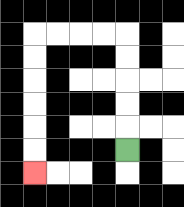{'start': '[5, 6]', 'end': '[1, 7]', 'path_directions': 'U,U,U,U,U,L,L,L,L,D,D,D,D,D,D', 'path_coordinates': '[[5, 6], [5, 5], [5, 4], [5, 3], [5, 2], [5, 1], [4, 1], [3, 1], [2, 1], [1, 1], [1, 2], [1, 3], [1, 4], [1, 5], [1, 6], [1, 7]]'}